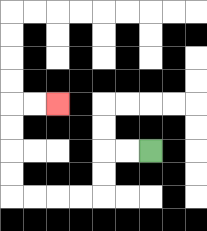{'start': '[6, 6]', 'end': '[2, 4]', 'path_directions': 'L,L,D,D,L,L,L,L,U,U,U,U,R,R', 'path_coordinates': '[[6, 6], [5, 6], [4, 6], [4, 7], [4, 8], [3, 8], [2, 8], [1, 8], [0, 8], [0, 7], [0, 6], [0, 5], [0, 4], [1, 4], [2, 4]]'}